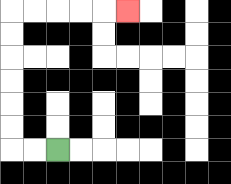{'start': '[2, 6]', 'end': '[5, 0]', 'path_directions': 'L,L,U,U,U,U,U,U,R,R,R,R,R', 'path_coordinates': '[[2, 6], [1, 6], [0, 6], [0, 5], [0, 4], [0, 3], [0, 2], [0, 1], [0, 0], [1, 0], [2, 0], [3, 0], [4, 0], [5, 0]]'}